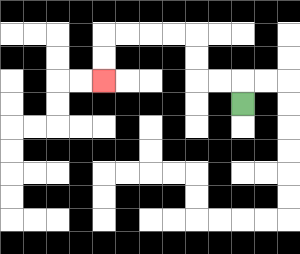{'start': '[10, 4]', 'end': '[4, 3]', 'path_directions': 'U,L,L,U,U,L,L,L,L,D,D', 'path_coordinates': '[[10, 4], [10, 3], [9, 3], [8, 3], [8, 2], [8, 1], [7, 1], [6, 1], [5, 1], [4, 1], [4, 2], [4, 3]]'}